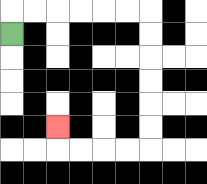{'start': '[0, 1]', 'end': '[2, 5]', 'path_directions': 'U,R,R,R,R,R,R,D,D,D,D,D,D,L,L,L,L,U', 'path_coordinates': '[[0, 1], [0, 0], [1, 0], [2, 0], [3, 0], [4, 0], [5, 0], [6, 0], [6, 1], [6, 2], [6, 3], [6, 4], [6, 5], [6, 6], [5, 6], [4, 6], [3, 6], [2, 6], [2, 5]]'}